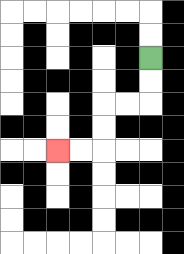{'start': '[6, 2]', 'end': '[2, 6]', 'path_directions': 'D,D,L,L,D,D,L,L', 'path_coordinates': '[[6, 2], [6, 3], [6, 4], [5, 4], [4, 4], [4, 5], [4, 6], [3, 6], [2, 6]]'}